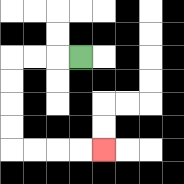{'start': '[3, 2]', 'end': '[4, 6]', 'path_directions': 'L,L,L,D,D,D,D,R,R,R,R', 'path_coordinates': '[[3, 2], [2, 2], [1, 2], [0, 2], [0, 3], [0, 4], [0, 5], [0, 6], [1, 6], [2, 6], [3, 6], [4, 6]]'}